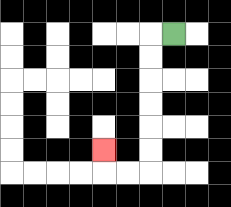{'start': '[7, 1]', 'end': '[4, 6]', 'path_directions': 'L,D,D,D,D,D,D,L,L,U', 'path_coordinates': '[[7, 1], [6, 1], [6, 2], [6, 3], [6, 4], [6, 5], [6, 6], [6, 7], [5, 7], [4, 7], [4, 6]]'}